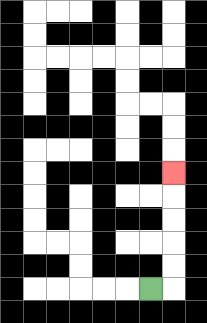{'start': '[6, 12]', 'end': '[7, 7]', 'path_directions': 'R,U,U,U,U,U', 'path_coordinates': '[[6, 12], [7, 12], [7, 11], [7, 10], [7, 9], [7, 8], [7, 7]]'}